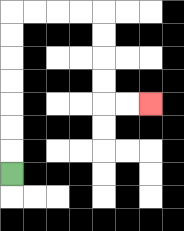{'start': '[0, 7]', 'end': '[6, 4]', 'path_directions': 'U,U,U,U,U,U,U,R,R,R,R,D,D,D,D,R,R', 'path_coordinates': '[[0, 7], [0, 6], [0, 5], [0, 4], [0, 3], [0, 2], [0, 1], [0, 0], [1, 0], [2, 0], [3, 0], [4, 0], [4, 1], [4, 2], [4, 3], [4, 4], [5, 4], [6, 4]]'}